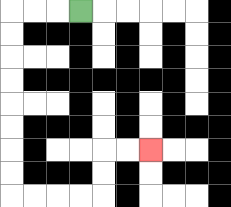{'start': '[3, 0]', 'end': '[6, 6]', 'path_directions': 'L,L,L,D,D,D,D,D,D,D,D,R,R,R,R,U,U,R,R', 'path_coordinates': '[[3, 0], [2, 0], [1, 0], [0, 0], [0, 1], [0, 2], [0, 3], [0, 4], [0, 5], [0, 6], [0, 7], [0, 8], [1, 8], [2, 8], [3, 8], [4, 8], [4, 7], [4, 6], [5, 6], [6, 6]]'}